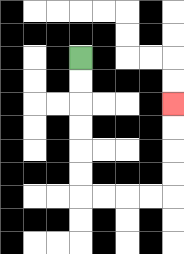{'start': '[3, 2]', 'end': '[7, 4]', 'path_directions': 'D,D,D,D,D,D,R,R,R,R,U,U,U,U', 'path_coordinates': '[[3, 2], [3, 3], [3, 4], [3, 5], [3, 6], [3, 7], [3, 8], [4, 8], [5, 8], [6, 8], [7, 8], [7, 7], [7, 6], [7, 5], [7, 4]]'}